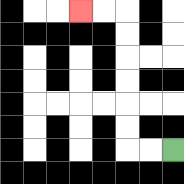{'start': '[7, 6]', 'end': '[3, 0]', 'path_directions': 'L,L,U,U,U,U,U,U,L,L', 'path_coordinates': '[[7, 6], [6, 6], [5, 6], [5, 5], [5, 4], [5, 3], [5, 2], [5, 1], [5, 0], [4, 0], [3, 0]]'}